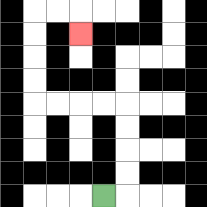{'start': '[4, 8]', 'end': '[3, 1]', 'path_directions': 'R,U,U,U,U,L,L,L,L,U,U,U,U,R,R,D', 'path_coordinates': '[[4, 8], [5, 8], [5, 7], [5, 6], [5, 5], [5, 4], [4, 4], [3, 4], [2, 4], [1, 4], [1, 3], [1, 2], [1, 1], [1, 0], [2, 0], [3, 0], [3, 1]]'}